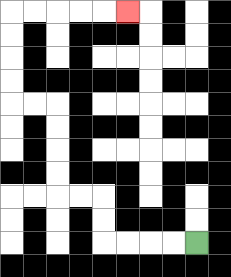{'start': '[8, 10]', 'end': '[5, 0]', 'path_directions': 'L,L,L,L,U,U,L,L,U,U,U,U,L,L,U,U,U,U,R,R,R,R,R', 'path_coordinates': '[[8, 10], [7, 10], [6, 10], [5, 10], [4, 10], [4, 9], [4, 8], [3, 8], [2, 8], [2, 7], [2, 6], [2, 5], [2, 4], [1, 4], [0, 4], [0, 3], [0, 2], [0, 1], [0, 0], [1, 0], [2, 0], [3, 0], [4, 0], [5, 0]]'}